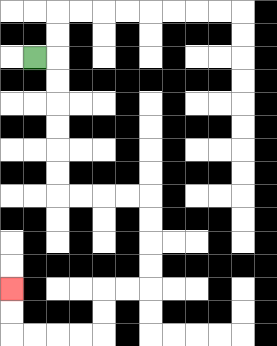{'start': '[1, 2]', 'end': '[0, 12]', 'path_directions': 'R,D,D,D,D,D,D,R,R,R,R,D,D,D,D,L,L,D,D,L,L,L,L,U,U', 'path_coordinates': '[[1, 2], [2, 2], [2, 3], [2, 4], [2, 5], [2, 6], [2, 7], [2, 8], [3, 8], [4, 8], [5, 8], [6, 8], [6, 9], [6, 10], [6, 11], [6, 12], [5, 12], [4, 12], [4, 13], [4, 14], [3, 14], [2, 14], [1, 14], [0, 14], [0, 13], [0, 12]]'}